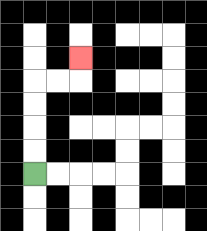{'start': '[1, 7]', 'end': '[3, 2]', 'path_directions': 'U,U,U,U,R,R,U', 'path_coordinates': '[[1, 7], [1, 6], [1, 5], [1, 4], [1, 3], [2, 3], [3, 3], [3, 2]]'}